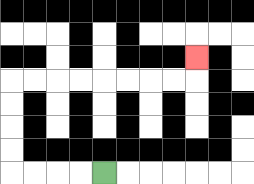{'start': '[4, 7]', 'end': '[8, 2]', 'path_directions': 'L,L,L,L,U,U,U,U,R,R,R,R,R,R,R,R,U', 'path_coordinates': '[[4, 7], [3, 7], [2, 7], [1, 7], [0, 7], [0, 6], [0, 5], [0, 4], [0, 3], [1, 3], [2, 3], [3, 3], [4, 3], [5, 3], [6, 3], [7, 3], [8, 3], [8, 2]]'}